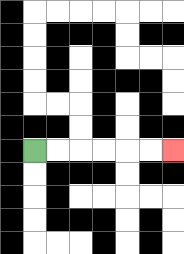{'start': '[1, 6]', 'end': '[7, 6]', 'path_directions': 'R,R,R,R,R,R', 'path_coordinates': '[[1, 6], [2, 6], [3, 6], [4, 6], [5, 6], [6, 6], [7, 6]]'}